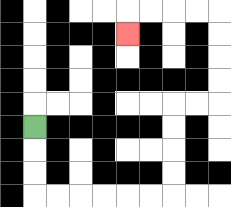{'start': '[1, 5]', 'end': '[5, 1]', 'path_directions': 'D,D,D,R,R,R,R,R,R,U,U,U,U,R,R,U,U,U,U,L,L,L,L,D', 'path_coordinates': '[[1, 5], [1, 6], [1, 7], [1, 8], [2, 8], [3, 8], [4, 8], [5, 8], [6, 8], [7, 8], [7, 7], [7, 6], [7, 5], [7, 4], [8, 4], [9, 4], [9, 3], [9, 2], [9, 1], [9, 0], [8, 0], [7, 0], [6, 0], [5, 0], [5, 1]]'}